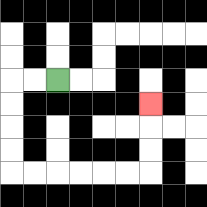{'start': '[2, 3]', 'end': '[6, 4]', 'path_directions': 'L,L,D,D,D,D,R,R,R,R,R,R,U,U,U', 'path_coordinates': '[[2, 3], [1, 3], [0, 3], [0, 4], [0, 5], [0, 6], [0, 7], [1, 7], [2, 7], [3, 7], [4, 7], [5, 7], [6, 7], [6, 6], [6, 5], [6, 4]]'}